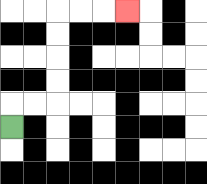{'start': '[0, 5]', 'end': '[5, 0]', 'path_directions': 'U,R,R,U,U,U,U,R,R,R', 'path_coordinates': '[[0, 5], [0, 4], [1, 4], [2, 4], [2, 3], [2, 2], [2, 1], [2, 0], [3, 0], [4, 0], [5, 0]]'}